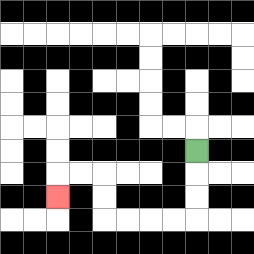{'start': '[8, 6]', 'end': '[2, 8]', 'path_directions': 'D,D,D,L,L,L,L,U,U,L,L,D', 'path_coordinates': '[[8, 6], [8, 7], [8, 8], [8, 9], [7, 9], [6, 9], [5, 9], [4, 9], [4, 8], [4, 7], [3, 7], [2, 7], [2, 8]]'}